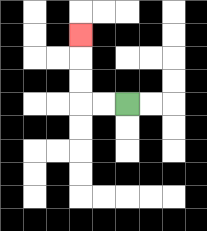{'start': '[5, 4]', 'end': '[3, 1]', 'path_directions': 'L,L,U,U,U', 'path_coordinates': '[[5, 4], [4, 4], [3, 4], [3, 3], [3, 2], [3, 1]]'}